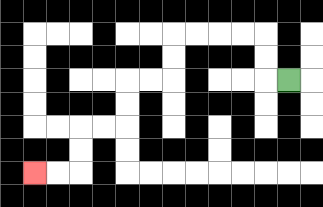{'start': '[12, 3]', 'end': '[1, 7]', 'path_directions': 'L,U,U,L,L,L,L,D,D,L,L,D,D,L,L,D,D,L,L', 'path_coordinates': '[[12, 3], [11, 3], [11, 2], [11, 1], [10, 1], [9, 1], [8, 1], [7, 1], [7, 2], [7, 3], [6, 3], [5, 3], [5, 4], [5, 5], [4, 5], [3, 5], [3, 6], [3, 7], [2, 7], [1, 7]]'}